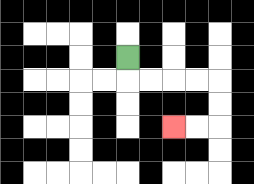{'start': '[5, 2]', 'end': '[7, 5]', 'path_directions': 'D,R,R,R,R,D,D,L,L', 'path_coordinates': '[[5, 2], [5, 3], [6, 3], [7, 3], [8, 3], [9, 3], [9, 4], [9, 5], [8, 5], [7, 5]]'}